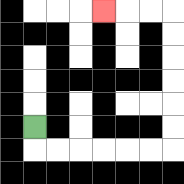{'start': '[1, 5]', 'end': '[4, 0]', 'path_directions': 'D,R,R,R,R,R,R,U,U,U,U,U,U,L,L,L', 'path_coordinates': '[[1, 5], [1, 6], [2, 6], [3, 6], [4, 6], [5, 6], [6, 6], [7, 6], [7, 5], [7, 4], [7, 3], [7, 2], [7, 1], [7, 0], [6, 0], [5, 0], [4, 0]]'}